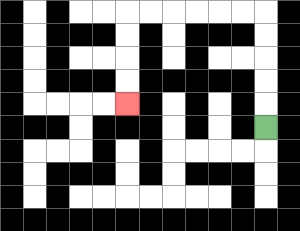{'start': '[11, 5]', 'end': '[5, 4]', 'path_directions': 'U,U,U,U,U,L,L,L,L,L,L,D,D,D,D', 'path_coordinates': '[[11, 5], [11, 4], [11, 3], [11, 2], [11, 1], [11, 0], [10, 0], [9, 0], [8, 0], [7, 0], [6, 0], [5, 0], [5, 1], [5, 2], [5, 3], [5, 4]]'}